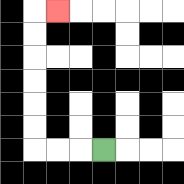{'start': '[4, 6]', 'end': '[2, 0]', 'path_directions': 'L,L,L,U,U,U,U,U,U,R', 'path_coordinates': '[[4, 6], [3, 6], [2, 6], [1, 6], [1, 5], [1, 4], [1, 3], [1, 2], [1, 1], [1, 0], [2, 0]]'}